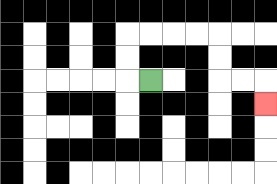{'start': '[6, 3]', 'end': '[11, 4]', 'path_directions': 'L,U,U,R,R,R,R,D,D,R,R,D', 'path_coordinates': '[[6, 3], [5, 3], [5, 2], [5, 1], [6, 1], [7, 1], [8, 1], [9, 1], [9, 2], [9, 3], [10, 3], [11, 3], [11, 4]]'}